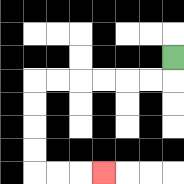{'start': '[7, 2]', 'end': '[4, 7]', 'path_directions': 'D,L,L,L,L,L,L,D,D,D,D,R,R,R', 'path_coordinates': '[[7, 2], [7, 3], [6, 3], [5, 3], [4, 3], [3, 3], [2, 3], [1, 3], [1, 4], [1, 5], [1, 6], [1, 7], [2, 7], [3, 7], [4, 7]]'}